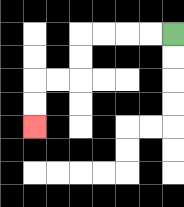{'start': '[7, 1]', 'end': '[1, 5]', 'path_directions': 'L,L,L,L,D,D,L,L,D,D', 'path_coordinates': '[[7, 1], [6, 1], [5, 1], [4, 1], [3, 1], [3, 2], [3, 3], [2, 3], [1, 3], [1, 4], [1, 5]]'}